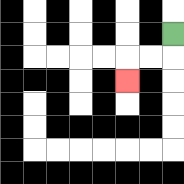{'start': '[7, 1]', 'end': '[5, 3]', 'path_directions': 'D,L,L,D', 'path_coordinates': '[[7, 1], [7, 2], [6, 2], [5, 2], [5, 3]]'}